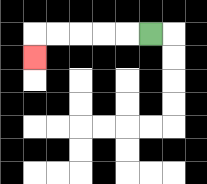{'start': '[6, 1]', 'end': '[1, 2]', 'path_directions': 'L,L,L,L,L,D', 'path_coordinates': '[[6, 1], [5, 1], [4, 1], [3, 1], [2, 1], [1, 1], [1, 2]]'}